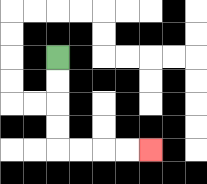{'start': '[2, 2]', 'end': '[6, 6]', 'path_directions': 'D,D,D,D,R,R,R,R', 'path_coordinates': '[[2, 2], [2, 3], [2, 4], [2, 5], [2, 6], [3, 6], [4, 6], [5, 6], [6, 6]]'}